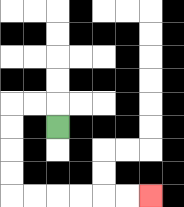{'start': '[2, 5]', 'end': '[6, 8]', 'path_directions': 'U,L,L,D,D,D,D,R,R,R,R,R,R', 'path_coordinates': '[[2, 5], [2, 4], [1, 4], [0, 4], [0, 5], [0, 6], [0, 7], [0, 8], [1, 8], [2, 8], [3, 8], [4, 8], [5, 8], [6, 8]]'}